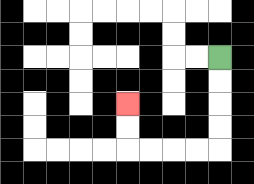{'start': '[9, 2]', 'end': '[5, 4]', 'path_directions': 'D,D,D,D,L,L,L,L,U,U', 'path_coordinates': '[[9, 2], [9, 3], [9, 4], [9, 5], [9, 6], [8, 6], [7, 6], [6, 6], [5, 6], [5, 5], [5, 4]]'}